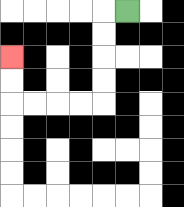{'start': '[5, 0]', 'end': '[0, 2]', 'path_directions': 'L,D,D,D,D,L,L,L,L,U,U', 'path_coordinates': '[[5, 0], [4, 0], [4, 1], [4, 2], [4, 3], [4, 4], [3, 4], [2, 4], [1, 4], [0, 4], [0, 3], [0, 2]]'}